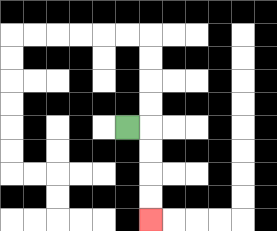{'start': '[5, 5]', 'end': '[6, 9]', 'path_directions': 'R,D,D,D,D', 'path_coordinates': '[[5, 5], [6, 5], [6, 6], [6, 7], [6, 8], [6, 9]]'}